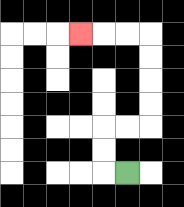{'start': '[5, 7]', 'end': '[3, 1]', 'path_directions': 'L,U,U,R,R,U,U,U,U,L,L,L', 'path_coordinates': '[[5, 7], [4, 7], [4, 6], [4, 5], [5, 5], [6, 5], [6, 4], [6, 3], [6, 2], [6, 1], [5, 1], [4, 1], [3, 1]]'}